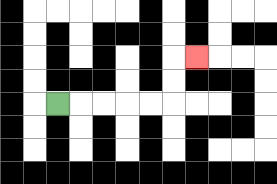{'start': '[2, 4]', 'end': '[8, 2]', 'path_directions': 'R,R,R,R,R,U,U,R', 'path_coordinates': '[[2, 4], [3, 4], [4, 4], [5, 4], [6, 4], [7, 4], [7, 3], [7, 2], [8, 2]]'}